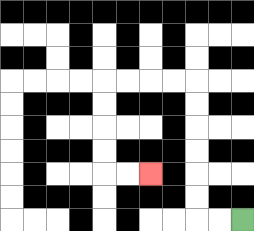{'start': '[10, 9]', 'end': '[6, 7]', 'path_directions': 'L,L,U,U,U,U,U,U,L,L,L,L,D,D,D,D,R,R', 'path_coordinates': '[[10, 9], [9, 9], [8, 9], [8, 8], [8, 7], [8, 6], [8, 5], [8, 4], [8, 3], [7, 3], [6, 3], [5, 3], [4, 3], [4, 4], [4, 5], [4, 6], [4, 7], [5, 7], [6, 7]]'}